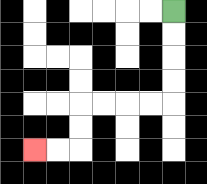{'start': '[7, 0]', 'end': '[1, 6]', 'path_directions': 'D,D,D,D,L,L,L,L,D,D,L,L', 'path_coordinates': '[[7, 0], [7, 1], [7, 2], [7, 3], [7, 4], [6, 4], [5, 4], [4, 4], [3, 4], [3, 5], [3, 6], [2, 6], [1, 6]]'}